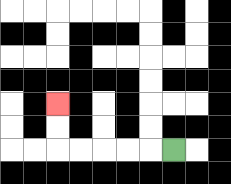{'start': '[7, 6]', 'end': '[2, 4]', 'path_directions': 'L,L,L,L,L,U,U', 'path_coordinates': '[[7, 6], [6, 6], [5, 6], [4, 6], [3, 6], [2, 6], [2, 5], [2, 4]]'}